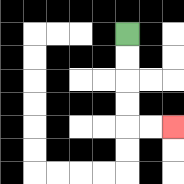{'start': '[5, 1]', 'end': '[7, 5]', 'path_directions': 'D,D,D,D,R,R', 'path_coordinates': '[[5, 1], [5, 2], [5, 3], [5, 4], [5, 5], [6, 5], [7, 5]]'}